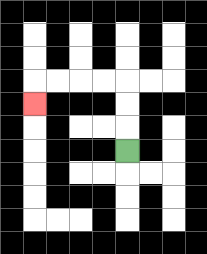{'start': '[5, 6]', 'end': '[1, 4]', 'path_directions': 'U,U,U,L,L,L,L,D', 'path_coordinates': '[[5, 6], [5, 5], [5, 4], [5, 3], [4, 3], [3, 3], [2, 3], [1, 3], [1, 4]]'}